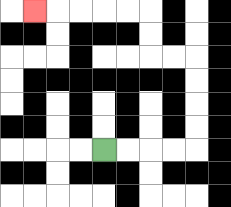{'start': '[4, 6]', 'end': '[1, 0]', 'path_directions': 'R,R,R,R,U,U,U,U,L,L,U,U,L,L,L,L,L', 'path_coordinates': '[[4, 6], [5, 6], [6, 6], [7, 6], [8, 6], [8, 5], [8, 4], [8, 3], [8, 2], [7, 2], [6, 2], [6, 1], [6, 0], [5, 0], [4, 0], [3, 0], [2, 0], [1, 0]]'}